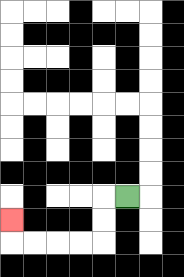{'start': '[5, 8]', 'end': '[0, 9]', 'path_directions': 'L,D,D,L,L,L,L,U', 'path_coordinates': '[[5, 8], [4, 8], [4, 9], [4, 10], [3, 10], [2, 10], [1, 10], [0, 10], [0, 9]]'}